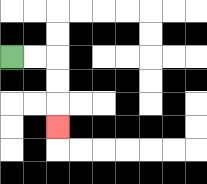{'start': '[0, 2]', 'end': '[2, 5]', 'path_directions': 'R,R,D,D,D', 'path_coordinates': '[[0, 2], [1, 2], [2, 2], [2, 3], [2, 4], [2, 5]]'}